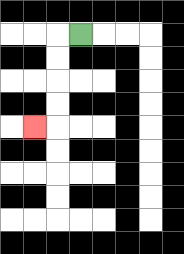{'start': '[3, 1]', 'end': '[1, 5]', 'path_directions': 'L,D,D,D,D,L', 'path_coordinates': '[[3, 1], [2, 1], [2, 2], [2, 3], [2, 4], [2, 5], [1, 5]]'}